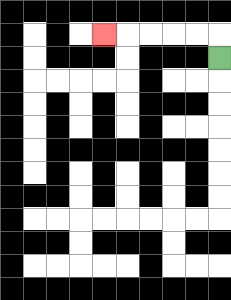{'start': '[9, 2]', 'end': '[4, 1]', 'path_directions': 'U,L,L,L,L,L', 'path_coordinates': '[[9, 2], [9, 1], [8, 1], [7, 1], [6, 1], [5, 1], [4, 1]]'}